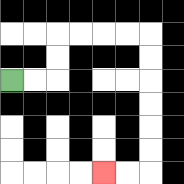{'start': '[0, 3]', 'end': '[4, 7]', 'path_directions': 'R,R,U,U,R,R,R,R,D,D,D,D,D,D,L,L', 'path_coordinates': '[[0, 3], [1, 3], [2, 3], [2, 2], [2, 1], [3, 1], [4, 1], [5, 1], [6, 1], [6, 2], [6, 3], [6, 4], [6, 5], [6, 6], [6, 7], [5, 7], [4, 7]]'}